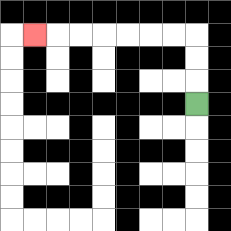{'start': '[8, 4]', 'end': '[1, 1]', 'path_directions': 'U,U,U,L,L,L,L,L,L,L', 'path_coordinates': '[[8, 4], [8, 3], [8, 2], [8, 1], [7, 1], [6, 1], [5, 1], [4, 1], [3, 1], [2, 1], [1, 1]]'}